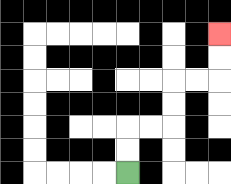{'start': '[5, 7]', 'end': '[9, 1]', 'path_directions': 'U,U,R,R,U,U,R,R,U,U', 'path_coordinates': '[[5, 7], [5, 6], [5, 5], [6, 5], [7, 5], [7, 4], [7, 3], [8, 3], [9, 3], [9, 2], [9, 1]]'}